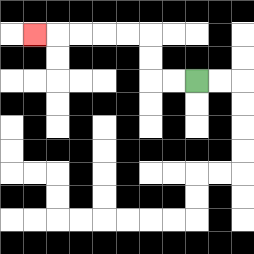{'start': '[8, 3]', 'end': '[1, 1]', 'path_directions': 'L,L,U,U,L,L,L,L,L', 'path_coordinates': '[[8, 3], [7, 3], [6, 3], [6, 2], [6, 1], [5, 1], [4, 1], [3, 1], [2, 1], [1, 1]]'}